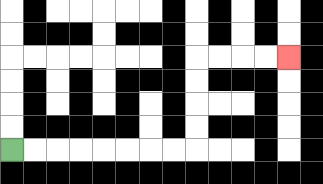{'start': '[0, 6]', 'end': '[12, 2]', 'path_directions': 'R,R,R,R,R,R,R,R,U,U,U,U,R,R,R,R', 'path_coordinates': '[[0, 6], [1, 6], [2, 6], [3, 6], [4, 6], [5, 6], [6, 6], [7, 6], [8, 6], [8, 5], [8, 4], [8, 3], [8, 2], [9, 2], [10, 2], [11, 2], [12, 2]]'}